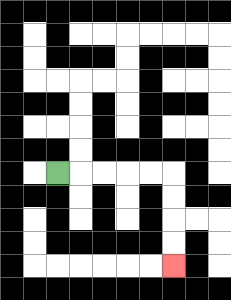{'start': '[2, 7]', 'end': '[7, 11]', 'path_directions': 'R,R,R,R,R,D,D,D,D', 'path_coordinates': '[[2, 7], [3, 7], [4, 7], [5, 7], [6, 7], [7, 7], [7, 8], [7, 9], [7, 10], [7, 11]]'}